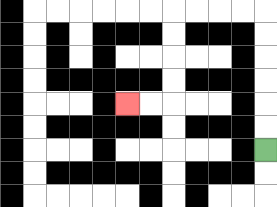{'start': '[11, 6]', 'end': '[5, 4]', 'path_directions': 'U,U,U,U,U,U,L,L,L,L,D,D,D,D,L,L', 'path_coordinates': '[[11, 6], [11, 5], [11, 4], [11, 3], [11, 2], [11, 1], [11, 0], [10, 0], [9, 0], [8, 0], [7, 0], [7, 1], [7, 2], [7, 3], [7, 4], [6, 4], [5, 4]]'}